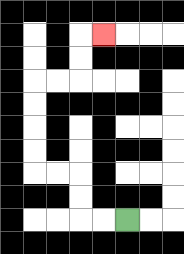{'start': '[5, 9]', 'end': '[4, 1]', 'path_directions': 'L,L,U,U,L,L,U,U,U,U,R,R,U,U,R', 'path_coordinates': '[[5, 9], [4, 9], [3, 9], [3, 8], [3, 7], [2, 7], [1, 7], [1, 6], [1, 5], [1, 4], [1, 3], [2, 3], [3, 3], [3, 2], [3, 1], [4, 1]]'}